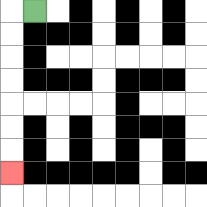{'start': '[1, 0]', 'end': '[0, 7]', 'path_directions': 'L,D,D,D,D,D,D,D', 'path_coordinates': '[[1, 0], [0, 0], [0, 1], [0, 2], [0, 3], [0, 4], [0, 5], [0, 6], [0, 7]]'}